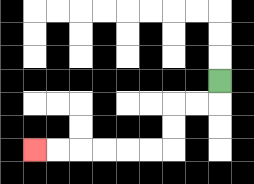{'start': '[9, 3]', 'end': '[1, 6]', 'path_directions': 'D,L,L,D,D,L,L,L,L,L,L', 'path_coordinates': '[[9, 3], [9, 4], [8, 4], [7, 4], [7, 5], [7, 6], [6, 6], [5, 6], [4, 6], [3, 6], [2, 6], [1, 6]]'}